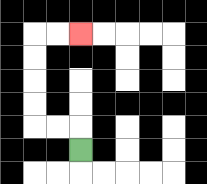{'start': '[3, 6]', 'end': '[3, 1]', 'path_directions': 'U,L,L,U,U,U,U,R,R', 'path_coordinates': '[[3, 6], [3, 5], [2, 5], [1, 5], [1, 4], [1, 3], [1, 2], [1, 1], [2, 1], [3, 1]]'}